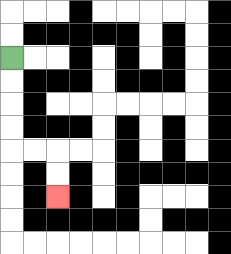{'start': '[0, 2]', 'end': '[2, 8]', 'path_directions': 'D,D,D,D,R,R,D,D', 'path_coordinates': '[[0, 2], [0, 3], [0, 4], [0, 5], [0, 6], [1, 6], [2, 6], [2, 7], [2, 8]]'}